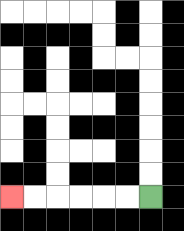{'start': '[6, 8]', 'end': '[0, 8]', 'path_directions': 'L,L,L,L,L,L', 'path_coordinates': '[[6, 8], [5, 8], [4, 8], [3, 8], [2, 8], [1, 8], [0, 8]]'}